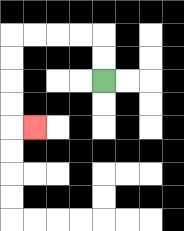{'start': '[4, 3]', 'end': '[1, 5]', 'path_directions': 'U,U,L,L,L,L,D,D,D,D,R', 'path_coordinates': '[[4, 3], [4, 2], [4, 1], [3, 1], [2, 1], [1, 1], [0, 1], [0, 2], [0, 3], [0, 4], [0, 5], [1, 5]]'}